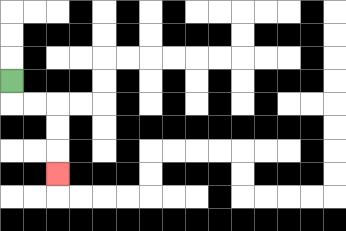{'start': '[0, 3]', 'end': '[2, 7]', 'path_directions': 'D,R,R,D,D,D', 'path_coordinates': '[[0, 3], [0, 4], [1, 4], [2, 4], [2, 5], [2, 6], [2, 7]]'}